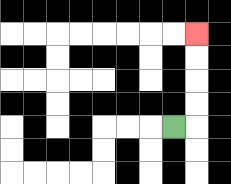{'start': '[7, 5]', 'end': '[8, 1]', 'path_directions': 'R,U,U,U,U', 'path_coordinates': '[[7, 5], [8, 5], [8, 4], [8, 3], [8, 2], [8, 1]]'}